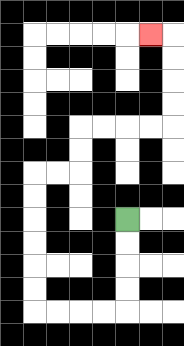{'start': '[5, 9]', 'end': '[6, 1]', 'path_directions': 'D,D,D,D,L,L,L,L,U,U,U,U,U,U,R,R,U,U,R,R,R,R,U,U,U,U,L', 'path_coordinates': '[[5, 9], [5, 10], [5, 11], [5, 12], [5, 13], [4, 13], [3, 13], [2, 13], [1, 13], [1, 12], [1, 11], [1, 10], [1, 9], [1, 8], [1, 7], [2, 7], [3, 7], [3, 6], [3, 5], [4, 5], [5, 5], [6, 5], [7, 5], [7, 4], [7, 3], [7, 2], [7, 1], [6, 1]]'}